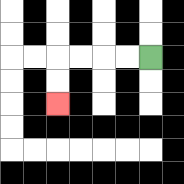{'start': '[6, 2]', 'end': '[2, 4]', 'path_directions': 'L,L,L,L,D,D', 'path_coordinates': '[[6, 2], [5, 2], [4, 2], [3, 2], [2, 2], [2, 3], [2, 4]]'}